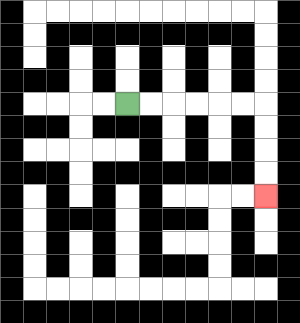{'start': '[5, 4]', 'end': '[11, 8]', 'path_directions': 'R,R,R,R,R,R,D,D,D,D', 'path_coordinates': '[[5, 4], [6, 4], [7, 4], [8, 4], [9, 4], [10, 4], [11, 4], [11, 5], [11, 6], [11, 7], [11, 8]]'}